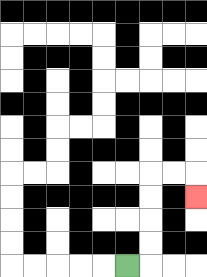{'start': '[5, 11]', 'end': '[8, 8]', 'path_directions': 'R,U,U,U,U,R,R,D', 'path_coordinates': '[[5, 11], [6, 11], [6, 10], [6, 9], [6, 8], [6, 7], [7, 7], [8, 7], [8, 8]]'}